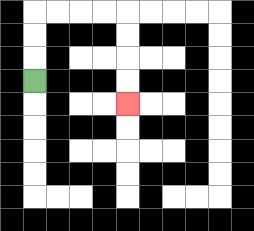{'start': '[1, 3]', 'end': '[5, 4]', 'path_directions': 'U,U,U,R,R,R,R,D,D,D,D', 'path_coordinates': '[[1, 3], [1, 2], [1, 1], [1, 0], [2, 0], [3, 0], [4, 0], [5, 0], [5, 1], [5, 2], [5, 3], [5, 4]]'}